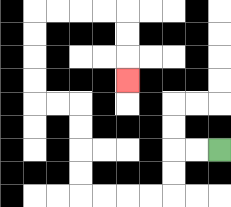{'start': '[9, 6]', 'end': '[5, 3]', 'path_directions': 'L,L,D,D,L,L,L,L,U,U,U,U,L,L,U,U,U,U,R,R,R,R,D,D,D', 'path_coordinates': '[[9, 6], [8, 6], [7, 6], [7, 7], [7, 8], [6, 8], [5, 8], [4, 8], [3, 8], [3, 7], [3, 6], [3, 5], [3, 4], [2, 4], [1, 4], [1, 3], [1, 2], [1, 1], [1, 0], [2, 0], [3, 0], [4, 0], [5, 0], [5, 1], [5, 2], [5, 3]]'}